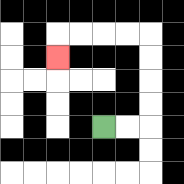{'start': '[4, 5]', 'end': '[2, 2]', 'path_directions': 'R,R,U,U,U,U,L,L,L,L,D', 'path_coordinates': '[[4, 5], [5, 5], [6, 5], [6, 4], [6, 3], [6, 2], [6, 1], [5, 1], [4, 1], [3, 1], [2, 1], [2, 2]]'}